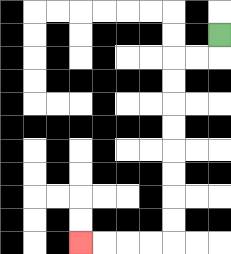{'start': '[9, 1]', 'end': '[3, 10]', 'path_directions': 'D,L,L,D,D,D,D,D,D,D,D,L,L,L,L', 'path_coordinates': '[[9, 1], [9, 2], [8, 2], [7, 2], [7, 3], [7, 4], [7, 5], [7, 6], [7, 7], [7, 8], [7, 9], [7, 10], [6, 10], [5, 10], [4, 10], [3, 10]]'}